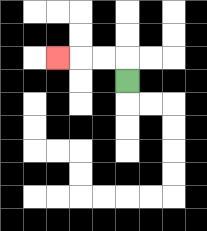{'start': '[5, 3]', 'end': '[2, 2]', 'path_directions': 'U,L,L,L', 'path_coordinates': '[[5, 3], [5, 2], [4, 2], [3, 2], [2, 2]]'}